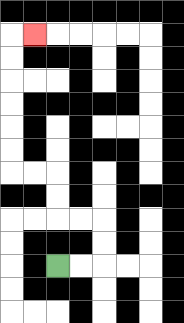{'start': '[2, 11]', 'end': '[1, 1]', 'path_directions': 'R,R,U,U,L,L,U,U,L,L,U,U,U,U,U,U,R', 'path_coordinates': '[[2, 11], [3, 11], [4, 11], [4, 10], [4, 9], [3, 9], [2, 9], [2, 8], [2, 7], [1, 7], [0, 7], [0, 6], [0, 5], [0, 4], [0, 3], [0, 2], [0, 1], [1, 1]]'}